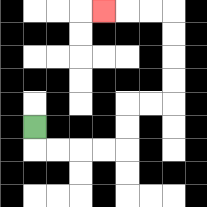{'start': '[1, 5]', 'end': '[4, 0]', 'path_directions': 'D,R,R,R,R,U,U,R,R,U,U,U,U,L,L,L', 'path_coordinates': '[[1, 5], [1, 6], [2, 6], [3, 6], [4, 6], [5, 6], [5, 5], [5, 4], [6, 4], [7, 4], [7, 3], [7, 2], [7, 1], [7, 0], [6, 0], [5, 0], [4, 0]]'}